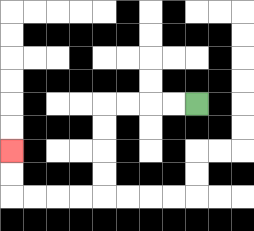{'start': '[8, 4]', 'end': '[0, 6]', 'path_directions': 'L,L,L,L,D,D,D,D,L,L,L,L,U,U', 'path_coordinates': '[[8, 4], [7, 4], [6, 4], [5, 4], [4, 4], [4, 5], [4, 6], [4, 7], [4, 8], [3, 8], [2, 8], [1, 8], [0, 8], [0, 7], [0, 6]]'}